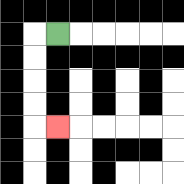{'start': '[2, 1]', 'end': '[2, 5]', 'path_directions': 'L,D,D,D,D,R', 'path_coordinates': '[[2, 1], [1, 1], [1, 2], [1, 3], [1, 4], [1, 5], [2, 5]]'}